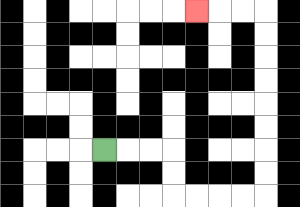{'start': '[4, 6]', 'end': '[8, 0]', 'path_directions': 'R,R,R,D,D,R,R,R,R,U,U,U,U,U,U,U,U,L,L,L', 'path_coordinates': '[[4, 6], [5, 6], [6, 6], [7, 6], [7, 7], [7, 8], [8, 8], [9, 8], [10, 8], [11, 8], [11, 7], [11, 6], [11, 5], [11, 4], [11, 3], [11, 2], [11, 1], [11, 0], [10, 0], [9, 0], [8, 0]]'}